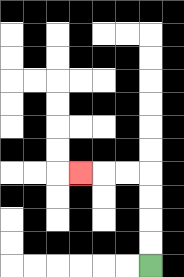{'start': '[6, 11]', 'end': '[3, 7]', 'path_directions': 'U,U,U,U,L,L,L', 'path_coordinates': '[[6, 11], [6, 10], [6, 9], [6, 8], [6, 7], [5, 7], [4, 7], [3, 7]]'}